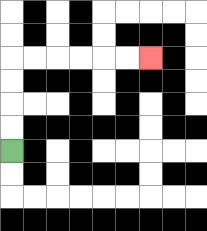{'start': '[0, 6]', 'end': '[6, 2]', 'path_directions': 'U,U,U,U,R,R,R,R,R,R', 'path_coordinates': '[[0, 6], [0, 5], [0, 4], [0, 3], [0, 2], [1, 2], [2, 2], [3, 2], [4, 2], [5, 2], [6, 2]]'}